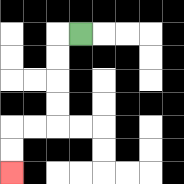{'start': '[3, 1]', 'end': '[0, 7]', 'path_directions': 'L,D,D,D,D,L,L,D,D', 'path_coordinates': '[[3, 1], [2, 1], [2, 2], [2, 3], [2, 4], [2, 5], [1, 5], [0, 5], [0, 6], [0, 7]]'}